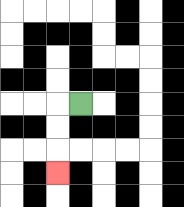{'start': '[3, 4]', 'end': '[2, 7]', 'path_directions': 'L,D,D,D', 'path_coordinates': '[[3, 4], [2, 4], [2, 5], [2, 6], [2, 7]]'}